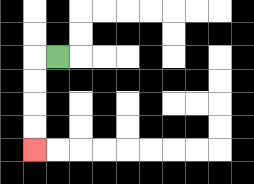{'start': '[2, 2]', 'end': '[1, 6]', 'path_directions': 'L,D,D,D,D', 'path_coordinates': '[[2, 2], [1, 2], [1, 3], [1, 4], [1, 5], [1, 6]]'}